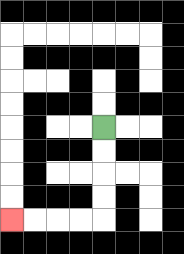{'start': '[4, 5]', 'end': '[0, 9]', 'path_directions': 'D,D,D,D,L,L,L,L', 'path_coordinates': '[[4, 5], [4, 6], [4, 7], [4, 8], [4, 9], [3, 9], [2, 9], [1, 9], [0, 9]]'}